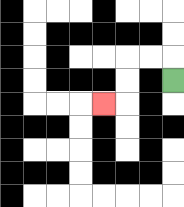{'start': '[7, 3]', 'end': '[4, 4]', 'path_directions': 'U,L,L,D,D,L', 'path_coordinates': '[[7, 3], [7, 2], [6, 2], [5, 2], [5, 3], [5, 4], [4, 4]]'}